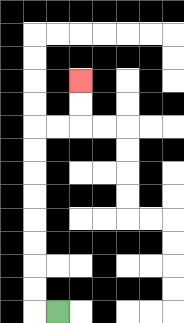{'start': '[2, 13]', 'end': '[3, 3]', 'path_directions': 'L,U,U,U,U,U,U,U,U,R,R,U,U', 'path_coordinates': '[[2, 13], [1, 13], [1, 12], [1, 11], [1, 10], [1, 9], [1, 8], [1, 7], [1, 6], [1, 5], [2, 5], [3, 5], [3, 4], [3, 3]]'}